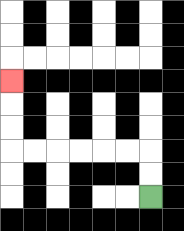{'start': '[6, 8]', 'end': '[0, 3]', 'path_directions': 'U,U,L,L,L,L,L,L,U,U,U', 'path_coordinates': '[[6, 8], [6, 7], [6, 6], [5, 6], [4, 6], [3, 6], [2, 6], [1, 6], [0, 6], [0, 5], [0, 4], [0, 3]]'}